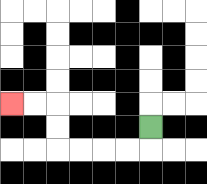{'start': '[6, 5]', 'end': '[0, 4]', 'path_directions': 'D,L,L,L,L,U,U,L,L', 'path_coordinates': '[[6, 5], [6, 6], [5, 6], [4, 6], [3, 6], [2, 6], [2, 5], [2, 4], [1, 4], [0, 4]]'}